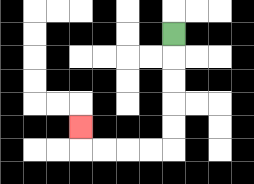{'start': '[7, 1]', 'end': '[3, 5]', 'path_directions': 'D,D,D,D,D,L,L,L,L,U', 'path_coordinates': '[[7, 1], [7, 2], [7, 3], [7, 4], [7, 5], [7, 6], [6, 6], [5, 6], [4, 6], [3, 6], [3, 5]]'}